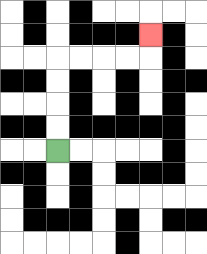{'start': '[2, 6]', 'end': '[6, 1]', 'path_directions': 'U,U,U,U,R,R,R,R,U', 'path_coordinates': '[[2, 6], [2, 5], [2, 4], [2, 3], [2, 2], [3, 2], [4, 2], [5, 2], [6, 2], [6, 1]]'}